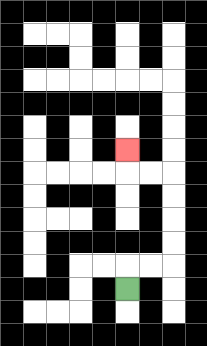{'start': '[5, 12]', 'end': '[5, 6]', 'path_directions': 'U,R,R,U,U,U,U,L,L,U', 'path_coordinates': '[[5, 12], [5, 11], [6, 11], [7, 11], [7, 10], [7, 9], [7, 8], [7, 7], [6, 7], [5, 7], [5, 6]]'}